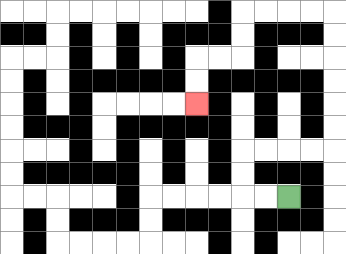{'start': '[12, 8]', 'end': '[8, 4]', 'path_directions': 'L,L,U,U,R,R,R,R,U,U,U,U,U,U,L,L,L,L,D,D,L,L,D,D', 'path_coordinates': '[[12, 8], [11, 8], [10, 8], [10, 7], [10, 6], [11, 6], [12, 6], [13, 6], [14, 6], [14, 5], [14, 4], [14, 3], [14, 2], [14, 1], [14, 0], [13, 0], [12, 0], [11, 0], [10, 0], [10, 1], [10, 2], [9, 2], [8, 2], [8, 3], [8, 4]]'}